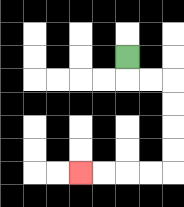{'start': '[5, 2]', 'end': '[3, 7]', 'path_directions': 'D,R,R,D,D,D,D,L,L,L,L', 'path_coordinates': '[[5, 2], [5, 3], [6, 3], [7, 3], [7, 4], [7, 5], [7, 6], [7, 7], [6, 7], [5, 7], [4, 7], [3, 7]]'}